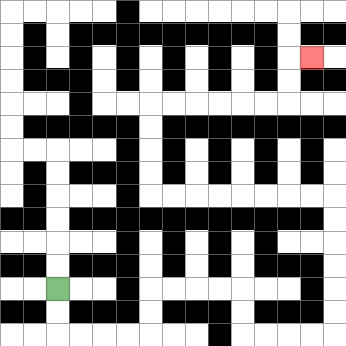{'start': '[2, 12]', 'end': '[13, 2]', 'path_directions': 'D,D,R,R,R,R,U,U,R,R,R,R,D,D,R,R,R,R,U,U,U,U,U,U,L,L,L,L,L,L,L,L,U,U,U,U,R,R,R,R,R,R,U,U,R', 'path_coordinates': '[[2, 12], [2, 13], [2, 14], [3, 14], [4, 14], [5, 14], [6, 14], [6, 13], [6, 12], [7, 12], [8, 12], [9, 12], [10, 12], [10, 13], [10, 14], [11, 14], [12, 14], [13, 14], [14, 14], [14, 13], [14, 12], [14, 11], [14, 10], [14, 9], [14, 8], [13, 8], [12, 8], [11, 8], [10, 8], [9, 8], [8, 8], [7, 8], [6, 8], [6, 7], [6, 6], [6, 5], [6, 4], [7, 4], [8, 4], [9, 4], [10, 4], [11, 4], [12, 4], [12, 3], [12, 2], [13, 2]]'}